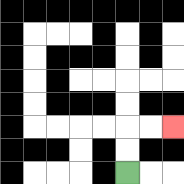{'start': '[5, 7]', 'end': '[7, 5]', 'path_directions': 'U,U,R,R', 'path_coordinates': '[[5, 7], [5, 6], [5, 5], [6, 5], [7, 5]]'}